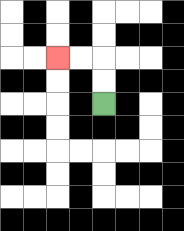{'start': '[4, 4]', 'end': '[2, 2]', 'path_directions': 'U,U,L,L', 'path_coordinates': '[[4, 4], [4, 3], [4, 2], [3, 2], [2, 2]]'}